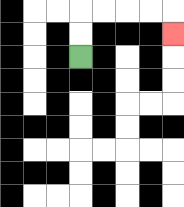{'start': '[3, 2]', 'end': '[7, 1]', 'path_directions': 'U,U,R,R,R,R,D', 'path_coordinates': '[[3, 2], [3, 1], [3, 0], [4, 0], [5, 0], [6, 0], [7, 0], [7, 1]]'}